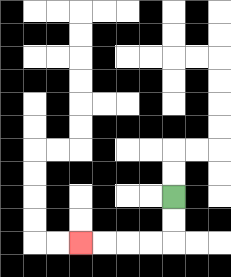{'start': '[7, 8]', 'end': '[3, 10]', 'path_directions': 'D,D,L,L,L,L', 'path_coordinates': '[[7, 8], [7, 9], [7, 10], [6, 10], [5, 10], [4, 10], [3, 10]]'}